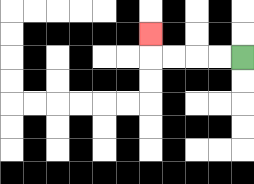{'start': '[10, 2]', 'end': '[6, 1]', 'path_directions': 'L,L,L,L,U', 'path_coordinates': '[[10, 2], [9, 2], [8, 2], [7, 2], [6, 2], [6, 1]]'}